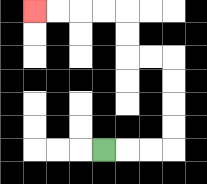{'start': '[4, 6]', 'end': '[1, 0]', 'path_directions': 'R,R,R,U,U,U,U,L,L,U,U,L,L,L,L', 'path_coordinates': '[[4, 6], [5, 6], [6, 6], [7, 6], [7, 5], [7, 4], [7, 3], [7, 2], [6, 2], [5, 2], [5, 1], [5, 0], [4, 0], [3, 0], [2, 0], [1, 0]]'}